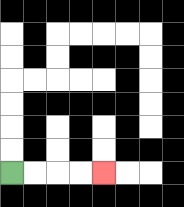{'start': '[0, 7]', 'end': '[4, 7]', 'path_directions': 'R,R,R,R', 'path_coordinates': '[[0, 7], [1, 7], [2, 7], [3, 7], [4, 7]]'}